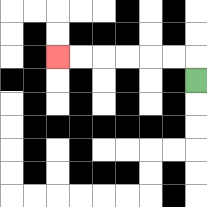{'start': '[8, 3]', 'end': '[2, 2]', 'path_directions': 'U,L,L,L,L,L,L', 'path_coordinates': '[[8, 3], [8, 2], [7, 2], [6, 2], [5, 2], [4, 2], [3, 2], [2, 2]]'}